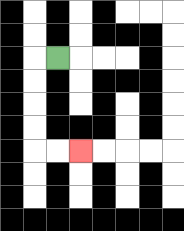{'start': '[2, 2]', 'end': '[3, 6]', 'path_directions': 'L,D,D,D,D,R,R', 'path_coordinates': '[[2, 2], [1, 2], [1, 3], [1, 4], [1, 5], [1, 6], [2, 6], [3, 6]]'}